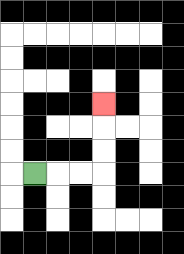{'start': '[1, 7]', 'end': '[4, 4]', 'path_directions': 'R,R,R,U,U,U', 'path_coordinates': '[[1, 7], [2, 7], [3, 7], [4, 7], [4, 6], [4, 5], [4, 4]]'}